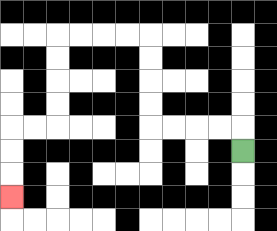{'start': '[10, 6]', 'end': '[0, 8]', 'path_directions': 'U,L,L,L,L,U,U,U,U,L,L,L,L,D,D,D,D,L,L,D,D,D', 'path_coordinates': '[[10, 6], [10, 5], [9, 5], [8, 5], [7, 5], [6, 5], [6, 4], [6, 3], [6, 2], [6, 1], [5, 1], [4, 1], [3, 1], [2, 1], [2, 2], [2, 3], [2, 4], [2, 5], [1, 5], [0, 5], [0, 6], [0, 7], [0, 8]]'}